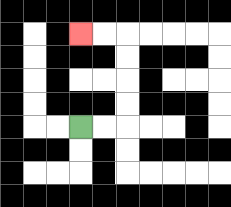{'start': '[3, 5]', 'end': '[3, 1]', 'path_directions': 'R,R,U,U,U,U,L,L', 'path_coordinates': '[[3, 5], [4, 5], [5, 5], [5, 4], [5, 3], [5, 2], [5, 1], [4, 1], [3, 1]]'}